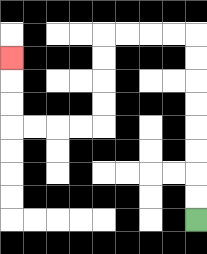{'start': '[8, 9]', 'end': '[0, 2]', 'path_directions': 'U,U,U,U,U,U,U,U,L,L,L,L,D,D,D,D,L,L,L,L,U,U,U', 'path_coordinates': '[[8, 9], [8, 8], [8, 7], [8, 6], [8, 5], [8, 4], [8, 3], [8, 2], [8, 1], [7, 1], [6, 1], [5, 1], [4, 1], [4, 2], [4, 3], [4, 4], [4, 5], [3, 5], [2, 5], [1, 5], [0, 5], [0, 4], [0, 3], [0, 2]]'}